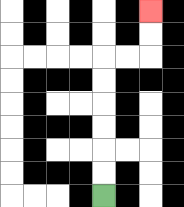{'start': '[4, 8]', 'end': '[6, 0]', 'path_directions': 'U,U,U,U,U,U,R,R,U,U', 'path_coordinates': '[[4, 8], [4, 7], [4, 6], [4, 5], [4, 4], [4, 3], [4, 2], [5, 2], [6, 2], [6, 1], [6, 0]]'}